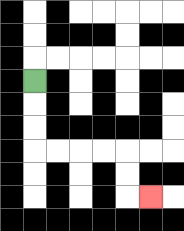{'start': '[1, 3]', 'end': '[6, 8]', 'path_directions': 'D,D,D,R,R,R,R,D,D,R', 'path_coordinates': '[[1, 3], [1, 4], [1, 5], [1, 6], [2, 6], [3, 6], [4, 6], [5, 6], [5, 7], [5, 8], [6, 8]]'}